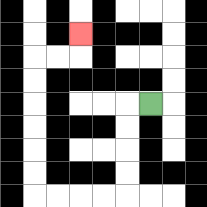{'start': '[6, 4]', 'end': '[3, 1]', 'path_directions': 'L,D,D,D,D,L,L,L,L,U,U,U,U,U,U,R,R,U', 'path_coordinates': '[[6, 4], [5, 4], [5, 5], [5, 6], [5, 7], [5, 8], [4, 8], [3, 8], [2, 8], [1, 8], [1, 7], [1, 6], [1, 5], [1, 4], [1, 3], [1, 2], [2, 2], [3, 2], [3, 1]]'}